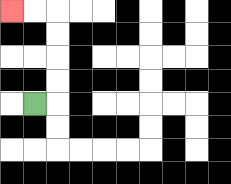{'start': '[1, 4]', 'end': '[0, 0]', 'path_directions': 'R,U,U,U,U,L,L', 'path_coordinates': '[[1, 4], [2, 4], [2, 3], [2, 2], [2, 1], [2, 0], [1, 0], [0, 0]]'}